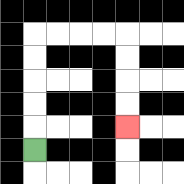{'start': '[1, 6]', 'end': '[5, 5]', 'path_directions': 'U,U,U,U,U,R,R,R,R,D,D,D,D', 'path_coordinates': '[[1, 6], [1, 5], [1, 4], [1, 3], [1, 2], [1, 1], [2, 1], [3, 1], [4, 1], [5, 1], [5, 2], [5, 3], [5, 4], [5, 5]]'}